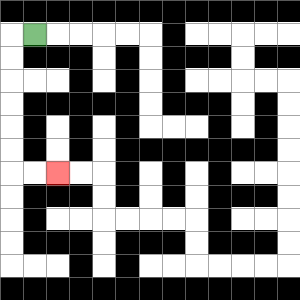{'start': '[1, 1]', 'end': '[2, 7]', 'path_directions': 'L,D,D,D,D,D,D,R,R', 'path_coordinates': '[[1, 1], [0, 1], [0, 2], [0, 3], [0, 4], [0, 5], [0, 6], [0, 7], [1, 7], [2, 7]]'}